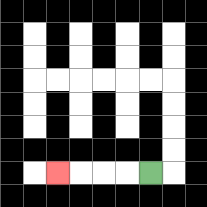{'start': '[6, 7]', 'end': '[2, 7]', 'path_directions': 'L,L,L,L', 'path_coordinates': '[[6, 7], [5, 7], [4, 7], [3, 7], [2, 7]]'}